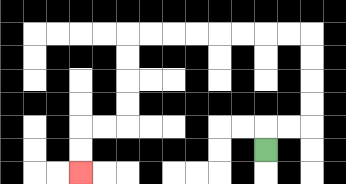{'start': '[11, 6]', 'end': '[3, 7]', 'path_directions': 'U,R,R,U,U,U,U,L,L,L,L,L,L,L,L,D,D,D,D,L,L,D,D', 'path_coordinates': '[[11, 6], [11, 5], [12, 5], [13, 5], [13, 4], [13, 3], [13, 2], [13, 1], [12, 1], [11, 1], [10, 1], [9, 1], [8, 1], [7, 1], [6, 1], [5, 1], [5, 2], [5, 3], [5, 4], [5, 5], [4, 5], [3, 5], [3, 6], [3, 7]]'}